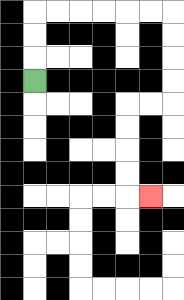{'start': '[1, 3]', 'end': '[6, 8]', 'path_directions': 'U,U,U,R,R,R,R,R,R,D,D,D,D,L,L,D,D,D,D,R', 'path_coordinates': '[[1, 3], [1, 2], [1, 1], [1, 0], [2, 0], [3, 0], [4, 0], [5, 0], [6, 0], [7, 0], [7, 1], [7, 2], [7, 3], [7, 4], [6, 4], [5, 4], [5, 5], [5, 6], [5, 7], [5, 8], [6, 8]]'}